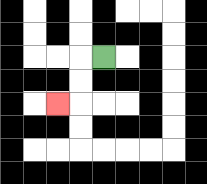{'start': '[4, 2]', 'end': '[2, 4]', 'path_directions': 'L,D,D,L', 'path_coordinates': '[[4, 2], [3, 2], [3, 3], [3, 4], [2, 4]]'}